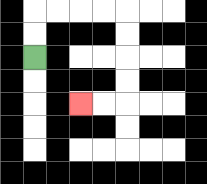{'start': '[1, 2]', 'end': '[3, 4]', 'path_directions': 'U,U,R,R,R,R,D,D,D,D,L,L', 'path_coordinates': '[[1, 2], [1, 1], [1, 0], [2, 0], [3, 0], [4, 0], [5, 0], [5, 1], [5, 2], [5, 3], [5, 4], [4, 4], [3, 4]]'}